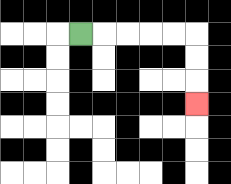{'start': '[3, 1]', 'end': '[8, 4]', 'path_directions': 'R,R,R,R,R,D,D,D', 'path_coordinates': '[[3, 1], [4, 1], [5, 1], [6, 1], [7, 1], [8, 1], [8, 2], [8, 3], [8, 4]]'}